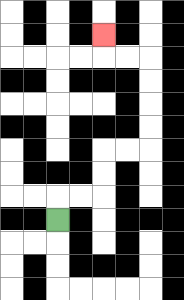{'start': '[2, 9]', 'end': '[4, 1]', 'path_directions': 'U,R,R,U,U,R,R,U,U,U,U,L,L,U', 'path_coordinates': '[[2, 9], [2, 8], [3, 8], [4, 8], [4, 7], [4, 6], [5, 6], [6, 6], [6, 5], [6, 4], [6, 3], [6, 2], [5, 2], [4, 2], [4, 1]]'}